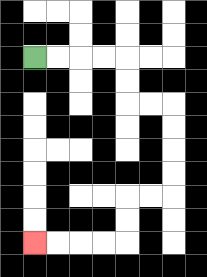{'start': '[1, 2]', 'end': '[1, 10]', 'path_directions': 'R,R,R,R,D,D,R,R,D,D,D,D,L,L,D,D,L,L,L,L', 'path_coordinates': '[[1, 2], [2, 2], [3, 2], [4, 2], [5, 2], [5, 3], [5, 4], [6, 4], [7, 4], [7, 5], [7, 6], [7, 7], [7, 8], [6, 8], [5, 8], [5, 9], [5, 10], [4, 10], [3, 10], [2, 10], [1, 10]]'}